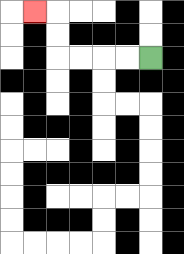{'start': '[6, 2]', 'end': '[1, 0]', 'path_directions': 'L,L,L,L,U,U,L', 'path_coordinates': '[[6, 2], [5, 2], [4, 2], [3, 2], [2, 2], [2, 1], [2, 0], [1, 0]]'}